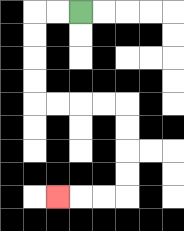{'start': '[3, 0]', 'end': '[2, 8]', 'path_directions': 'L,L,D,D,D,D,R,R,R,R,D,D,D,D,L,L,L', 'path_coordinates': '[[3, 0], [2, 0], [1, 0], [1, 1], [1, 2], [1, 3], [1, 4], [2, 4], [3, 4], [4, 4], [5, 4], [5, 5], [5, 6], [5, 7], [5, 8], [4, 8], [3, 8], [2, 8]]'}